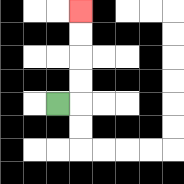{'start': '[2, 4]', 'end': '[3, 0]', 'path_directions': 'R,U,U,U,U', 'path_coordinates': '[[2, 4], [3, 4], [3, 3], [3, 2], [3, 1], [3, 0]]'}